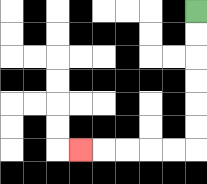{'start': '[8, 0]', 'end': '[3, 6]', 'path_directions': 'D,D,D,D,D,D,L,L,L,L,L', 'path_coordinates': '[[8, 0], [8, 1], [8, 2], [8, 3], [8, 4], [8, 5], [8, 6], [7, 6], [6, 6], [5, 6], [4, 6], [3, 6]]'}